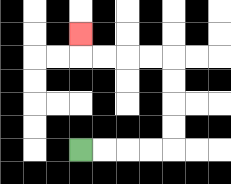{'start': '[3, 6]', 'end': '[3, 1]', 'path_directions': 'R,R,R,R,U,U,U,U,L,L,L,L,U', 'path_coordinates': '[[3, 6], [4, 6], [5, 6], [6, 6], [7, 6], [7, 5], [7, 4], [7, 3], [7, 2], [6, 2], [5, 2], [4, 2], [3, 2], [3, 1]]'}